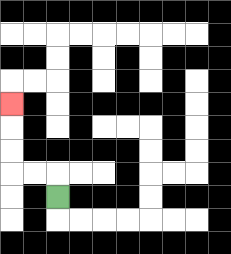{'start': '[2, 8]', 'end': '[0, 4]', 'path_directions': 'U,L,L,U,U,U', 'path_coordinates': '[[2, 8], [2, 7], [1, 7], [0, 7], [0, 6], [0, 5], [0, 4]]'}